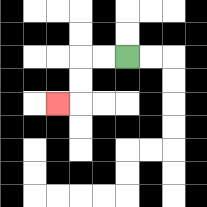{'start': '[5, 2]', 'end': '[2, 4]', 'path_directions': 'L,L,D,D,L', 'path_coordinates': '[[5, 2], [4, 2], [3, 2], [3, 3], [3, 4], [2, 4]]'}